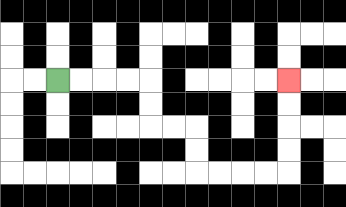{'start': '[2, 3]', 'end': '[12, 3]', 'path_directions': 'R,R,R,R,D,D,R,R,D,D,R,R,R,R,U,U,U,U', 'path_coordinates': '[[2, 3], [3, 3], [4, 3], [5, 3], [6, 3], [6, 4], [6, 5], [7, 5], [8, 5], [8, 6], [8, 7], [9, 7], [10, 7], [11, 7], [12, 7], [12, 6], [12, 5], [12, 4], [12, 3]]'}